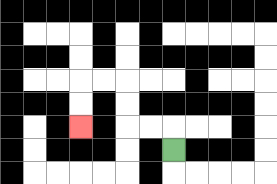{'start': '[7, 6]', 'end': '[3, 5]', 'path_directions': 'U,L,L,U,U,L,L,D,D', 'path_coordinates': '[[7, 6], [7, 5], [6, 5], [5, 5], [5, 4], [5, 3], [4, 3], [3, 3], [3, 4], [3, 5]]'}